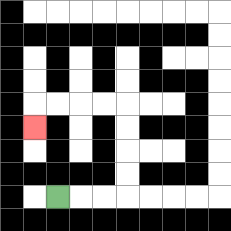{'start': '[2, 8]', 'end': '[1, 5]', 'path_directions': 'R,R,R,U,U,U,U,L,L,L,L,D', 'path_coordinates': '[[2, 8], [3, 8], [4, 8], [5, 8], [5, 7], [5, 6], [5, 5], [5, 4], [4, 4], [3, 4], [2, 4], [1, 4], [1, 5]]'}